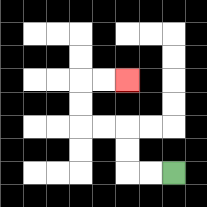{'start': '[7, 7]', 'end': '[5, 3]', 'path_directions': 'L,L,U,U,L,L,U,U,R,R', 'path_coordinates': '[[7, 7], [6, 7], [5, 7], [5, 6], [5, 5], [4, 5], [3, 5], [3, 4], [3, 3], [4, 3], [5, 3]]'}